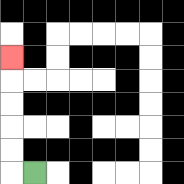{'start': '[1, 7]', 'end': '[0, 2]', 'path_directions': 'L,U,U,U,U,U', 'path_coordinates': '[[1, 7], [0, 7], [0, 6], [0, 5], [0, 4], [0, 3], [0, 2]]'}